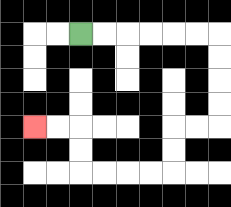{'start': '[3, 1]', 'end': '[1, 5]', 'path_directions': 'R,R,R,R,R,R,D,D,D,D,L,L,D,D,L,L,L,L,U,U,L,L', 'path_coordinates': '[[3, 1], [4, 1], [5, 1], [6, 1], [7, 1], [8, 1], [9, 1], [9, 2], [9, 3], [9, 4], [9, 5], [8, 5], [7, 5], [7, 6], [7, 7], [6, 7], [5, 7], [4, 7], [3, 7], [3, 6], [3, 5], [2, 5], [1, 5]]'}